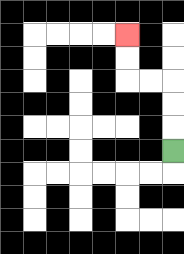{'start': '[7, 6]', 'end': '[5, 1]', 'path_directions': 'U,U,U,L,L,U,U', 'path_coordinates': '[[7, 6], [7, 5], [7, 4], [7, 3], [6, 3], [5, 3], [5, 2], [5, 1]]'}